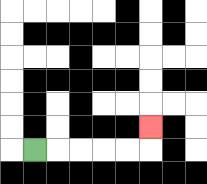{'start': '[1, 6]', 'end': '[6, 5]', 'path_directions': 'R,R,R,R,R,U', 'path_coordinates': '[[1, 6], [2, 6], [3, 6], [4, 6], [5, 6], [6, 6], [6, 5]]'}